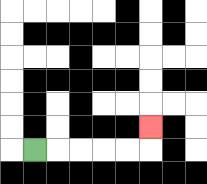{'start': '[1, 6]', 'end': '[6, 5]', 'path_directions': 'R,R,R,R,R,U', 'path_coordinates': '[[1, 6], [2, 6], [3, 6], [4, 6], [5, 6], [6, 6], [6, 5]]'}